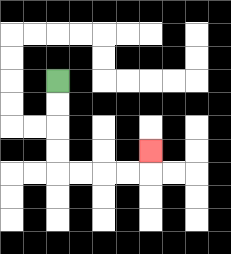{'start': '[2, 3]', 'end': '[6, 6]', 'path_directions': 'D,D,D,D,R,R,R,R,U', 'path_coordinates': '[[2, 3], [2, 4], [2, 5], [2, 6], [2, 7], [3, 7], [4, 7], [5, 7], [6, 7], [6, 6]]'}